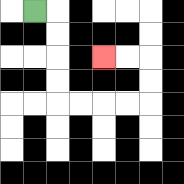{'start': '[1, 0]', 'end': '[4, 2]', 'path_directions': 'R,D,D,D,D,R,R,R,R,U,U,L,L', 'path_coordinates': '[[1, 0], [2, 0], [2, 1], [2, 2], [2, 3], [2, 4], [3, 4], [4, 4], [5, 4], [6, 4], [6, 3], [6, 2], [5, 2], [4, 2]]'}